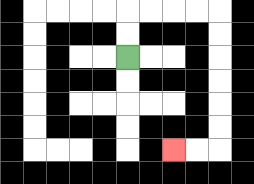{'start': '[5, 2]', 'end': '[7, 6]', 'path_directions': 'U,U,R,R,R,R,D,D,D,D,D,D,L,L', 'path_coordinates': '[[5, 2], [5, 1], [5, 0], [6, 0], [7, 0], [8, 0], [9, 0], [9, 1], [9, 2], [9, 3], [9, 4], [9, 5], [9, 6], [8, 6], [7, 6]]'}